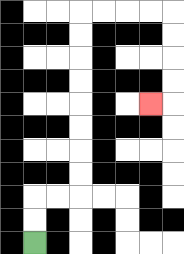{'start': '[1, 10]', 'end': '[6, 4]', 'path_directions': 'U,U,R,R,U,U,U,U,U,U,U,U,R,R,R,R,D,D,D,D,L', 'path_coordinates': '[[1, 10], [1, 9], [1, 8], [2, 8], [3, 8], [3, 7], [3, 6], [3, 5], [3, 4], [3, 3], [3, 2], [3, 1], [3, 0], [4, 0], [5, 0], [6, 0], [7, 0], [7, 1], [7, 2], [7, 3], [7, 4], [6, 4]]'}